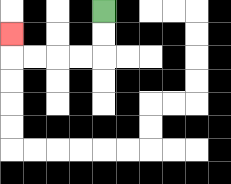{'start': '[4, 0]', 'end': '[0, 1]', 'path_directions': 'D,D,L,L,L,L,U', 'path_coordinates': '[[4, 0], [4, 1], [4, 2], [3, 2], [2, 2], [1, 2], [0, 2], [0, 1]]'}